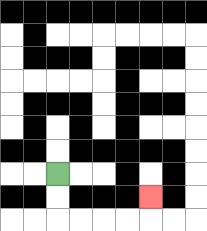{'start': '[2, 7]', 'end': '[6, 8]', 'path_directions': 'D,D,R,R,R,R,U', 'path_coordinates': '[[2, 7], [2, 8], [2, 9], [3, 9], [4, 9], [5, 9], [6, 9], [6, 8]]'}